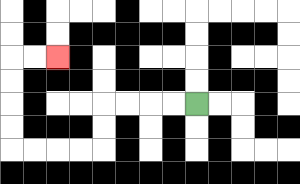{'start': '[8, 4]', 'end': '[2, 2]', 'path_directions': 'L,L,L,L,D,D,L,L,L,L,U,U,U,U,R,R', 'path_coordinates': '[[8, 4], [7, 4], [6, 4], [5, 4], [4, 4], [4, 5], [4, 6], [3, 6], [2, 6], [1, 6], [0, 6], [0, 5], [0, 4], [0, 3], [0, 2], [1, 2], [2, 2]]'}